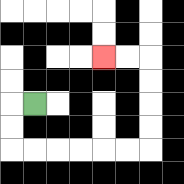{'start': '[1, 4]', 'end': '[4, 2]', 'path_directions': 'L,D,D,R,R,R,R,R,R,U,U,U,U,L,L', 'path_coordinates': '[[1, 4], [0, 4], [0, 5], [0, 6], [1, 6], [2, 6], [3, 6], [4, 6], [5, 6], [6, 6], [6, 5], [6, 4], [6, 3], [6, 2], [5, 2], [4, 2]]'}